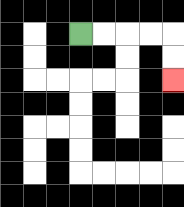{'start': '[3, 1]', 'end': '[7, 3]', 'path_directions': 'R,R,R,R,D,D', 'path_coordinates': '[[3, 1], [4, 1], [5, 1], [6, 1], [7, 1], [7, 2], [7, 3]]'}